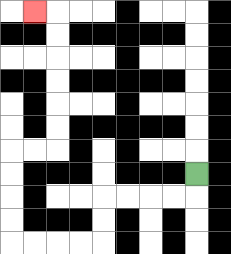{'start': '[8, 7]', 'end': '[1, 0]', 'path_directions': 'D,L,L,L,L,D,D,L,L,L,L,U,U,U,U,R,R,U,U,U,U,U,U,L', 'path_coordinates': '[[8, 7], [8, 8], [7, 8], [6, 8], [5, 8], [4, 8], [4, 9], [4, 10], [3, 10], [2, 10], [1, 10], [0, 10], [0, 9], [0, 8], [0, 7], [0, 6], [1, 6], [2, 6], [2, 5], [2, 4], [2, 3], [2, 2], [2, 1], [2, 0], [1, 0]]'}